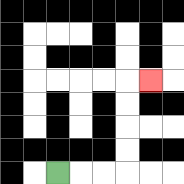{'start': '[2, 7]', 'end': '[6, 3]', 'path_directions': 'R,R,R,U,U,U,U,R', 'path_coordinates': '[[2, 7], [3, 7], [4, 7], [5, 7], [5, 6], [5, 5], [5, 4], [5, 3], [6, 3]]'}